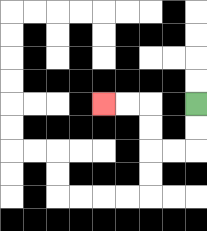{'start': '[8, 4]', 'end': '[4, 4]', 'path_directions': 'D,D,L,L,U,U,L,L', 'path_coordinates': '[[8, 4], [8, 5], [8, 6], [7, 6], [6, 6], [6, 5], [6, 4], [5, 4], [4, 4]]'}